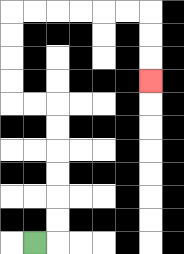{'start': '[1, 10]', 'end': '[6, 3]', 'path_directions': 'R,U,U,U,U,U,U,L,L,U,U,U,U,R,R,R,R,R,R,D,D,D', 'path_coordinates': '[[1, 10], [2, 10], [2, 9], [2, 8], [2, 7], [2, 6], [2, 5], [2, 4], [1, 4], [0, 4], [0, 3], [0, 2], [0, 1], [0, 0], [1, 0], [2, 0], [3, 0], [4, 0], [5, 0], [6, 0], [6, 1], [6, 2], [6, 3]]'}